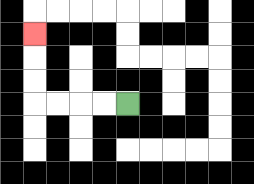{'start': '[5, 4]', 'end': '[1, 1]', 'path_directions': 'L,L,L,L,U,U,U', 'path_coordinates': '[[5, 4], [4, 4], [3, 4], [2, 4], [1, 4], [1, 3], [1, 2], [1, 1]]'}